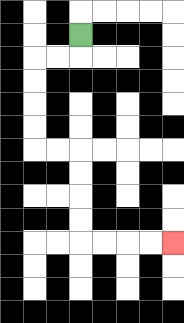{'start': '[3, 1]', 'end': '[7, 10]', 'path_directions': 'D,L,L,D,D,D,D,R,R,D,D,D,D,R,R,R,R', 'path_coordinates': '[[3, 1], [3, 2], [2, 2], [1, 2], [1, 3], [1, 4], [1, 5], [1, 6], [2, 6], [3, 6], [3, 7], [3, 8], [3, 9], [3, 10], [4, 10], [5, 10], [6, 10], [7, 10]]'}